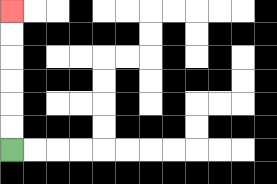{'start': '[0, 6]', 'end': '[0, 0]', 'path_directions': 'U,U,U,U,U,U', 'path_coordinates': '[[0, 6], [0, 5], [0, 4], [0, 3], [0, 2], [0, 1], [0, 0]]'}